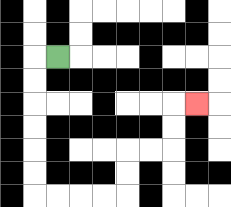{'start': '[2, 2]', 'end': '[8, 4]', 'path_directions': 'L,D,D,D,D,D,D,R,R,R,R,U,U,R,R,U,U,R', 'path_coordinates': '[[2, 2], [1, 2], [1, 3], [1, 4], [1, 5], [1, 6], [1, 7], [1, 8], [2, 8], [3, 8], [4, 8], [5, 8], [5, 7], [5, 6], [6, 6], [7, 6], [7, 5], [7, 4], [8, 4]]'}